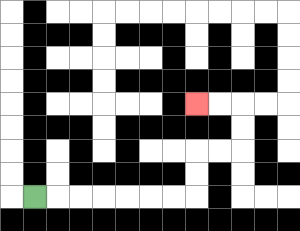{'start': '[1, 8]', 'end': '[8, 4]', 'path_directions': 'R,R,R,R,R,R,R,U,U,R,R,U,U,L,L', 'path_coordinates': '[[1, 8], [2, 8], [3, 8], [4, 8], [5, 8], [6, 8], [7, 8], [8, 8], [8, 7], [8, 6], [9, 6], [10, 6], [10, 5], [10, 4], [9, 4], [8, 4]]'}